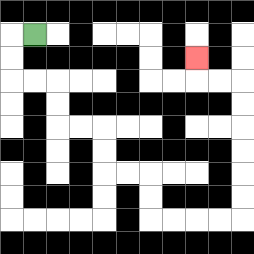{'start': '[1, 1]', 'end': '[8, 2]', 'path_directions': 'L,D,D,R,R,D,D,R,R,D,D,R,R,D,D,R,R,R,R,U,U,U,U,U,U,L,L,U', 'path_coordinates': '[[1, 1], [0, 1], [0, 2], [0, 3], [1, 3], [2, 3], [2, 4], [2, 5], [3, 5], [4, 5], [4, 6], [4, 7], [5, 7], [6, 7], [6, 8], [6, 9], [7, 9], [8, 9], [9, 9], [10, 9], [10, 8], [10, 7], [10, 6], [10, 5], [10, 4], [10, 3], [9, 3], [8, 3], [8, 2]]'}